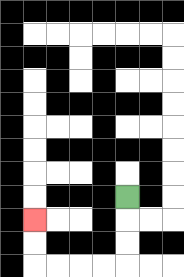{'start': '[5, 8]', 'end': '[1, 9]', 'path_directions': 'D,D,D,L,L,L,L,U,U', 'path_coordinates': '[[5, 8], [5, 9], [5, 10], [5, 11], [4, 11], [3, 11], [2, 11], [1, 11], [1, 10], [1, 9]]'}